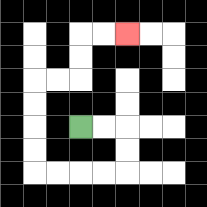{'start': '[3, 5]', 'end': '[5, 1]', 'path_directions': 'R,R,D,D,L,L,L,L,U,U,U,U,R,R,U,U,R,R', 'path_coordinates': '[[3, 5], [4, 5], [5, 5], [5, 6], [5, 7], [4, 7], [3, 7], [2, 7], [1, 7], [1, 6], [1, 5], [1, 4], [1, 3], [2, 3], [3, 3], [3, 2], [3, 1], [4, 1], [5, 1]]'}